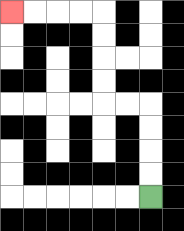{'start': '[6, 8]', 'end': '[0, 0]', 'path_directions': 'U,U,U,U,L,L,U,U,U,U,L,L,L,L', 'path_coordinates': '[[6, 8], [6, 7], [6, 6], [6, 5], [6, 4], [5, 4], [4, 4], [4, 3], [4, 2], [4, 1], [4, 0], [3, 0], [2, 0], [1, 0], [0, 0]]'}